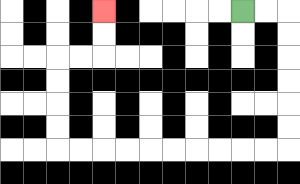{'start': '[10, 0]', 'end': '[4, 0]', 'path_directions': 'R,R,D,D,D,D,D,D,L,L,L,L,L,L,L,L,L,L,U,U,U,U,R,R,U,U', 'path_coordinates': '[[10, 0], [11, 0], [12, 0], [12, 1], [12, 2], [12, 3], [12, 4], [12, 5], [12, 6], [11, 6], [10, 6], [9, 6], [8, 6], [7, 6], [6, 6], [5, 6], [4, 6], [3, 6], [2, 6], [2, 5], [2, 4], [2, 3], [2, 2], [3, 2], [4, 2], [4, 1], [4, 0]]'}